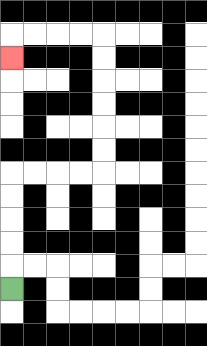{'start': '[0, 12]', 'end': '[0, 2]', 'path_directions': 'U,U,U,U,U,R,R,R,R,U,U,U,U,U,U,L,L,L,L,D', 'path_coordinates': '[[0, 12], [0, 11], [0, 10], [0, 9], [0, 8], [0, 7], [1, 7], [2, 7], [3, 7], [4, 7], [4, 6], [4, 5], [4, 4], [4, 3], [4, 2], [4, 1], [3, 1], [2, 1], [1, 1], [0, 1], [0, 2]]'}